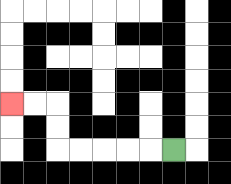{'start': '[7, 6]', 'end': '[0, 4]', 'path_directions': 'L,L,L,L,L,U,U,L,L', 'path_coordinates': '[[7, 6], [6, 6], [5, 6], [4, 6], [3, 6], [2, 6], [2, 5], [2, 4], [1, 4], [0, 4]]'}